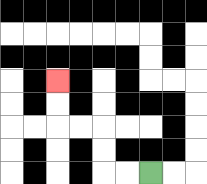{'start': '[6, 7]', 'end': '[2, 3]', 'path_directions': 'L,L,U,U,L,L,U,U', 'path_coordinates': '[[6, 7], [5, 7], [4, 7], [4, 6], [4, 5], [3, 5], [2, 5], [2, 4], [2, 3]]'}